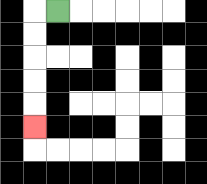{'start': '[2, 0]', 'end': '[1, 5]', 'path_directions': 'L,D,D,D,D,D', 'path_coordinates': '[[2, 0], [1, 0], [1, 1], [1, 2], [1, 3], [1, 4], [1, 5]]'}